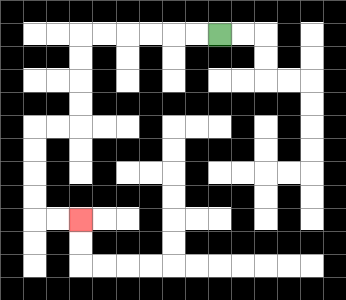{'start': '[9, 1]', 'end': '[3, 9]', 'path_directions': 'L,L,L,L,L,L,D,D,D,D,L,L,D,D,D,D,R,R', 'path_coordinates': '[[9, 1], [8, 1], [7, 1], [6, 1], [5, 1], [4, 1], [3, 1], [3, 2], [3, 3], [3, 4], [3, 5], [2, 5], [1, 5], [1, 6], [1, 7], [1, 8], [1, 9], [2, 9], [3, 9]]'}